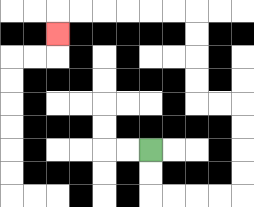{'start': '[6, 6]', 'end': '[2, 1]', 'path_directions': 'D,D,R,R,R,R,U,U,U,U,L,L,U,U,U,U,L,L,L,L,L,L,D', 'path_coordinates': '[[6, 6], [6, 7], [6, 8], [7, 8], [8, 8], [9, 8], [10, 8], [10, 7], [10, 6], [10, 5], [10, 4], [9, 4], [8, 4], [8, 3], [8, 2], [8, 1], [8, 0], [7, 0], [6, 0], [5, 0], [4, 0], [3, 0], [2, 0], [2, 1]]'}